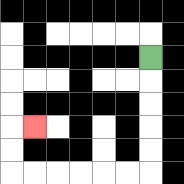{'start': '[6, 2]', 'end': '[1, 5]', 'path_directions': 'D,D,D,D,D,L,L,L,L,L,L,U,U,R', 'path_coordinates': '[[6, 2], [6, 3], [6, 4], [6, 5], [6, 6], [6, 7], [5, 7], [4, 7], [3, 7], [2, 7], [1, 7], [0, 7], [0, 6], [0, 5], [1, 5]]'}